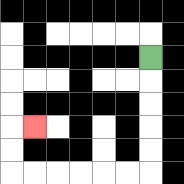{'start': '[6, 2]', 'end': '[1, 5]', 'path_directions': 'D,D,D,D,D,L,L,L,L,L,L,U,U,R', 'path_coordinates': '[[6, 2], [6, 3], [6, 4], [6, 5], [6, 6], [6, 7], [5, 7], [4, 7], [3, 7], [2, 7], [1, 7], [0, 7], [0, 6], [0, 5], [1, 5]]'}